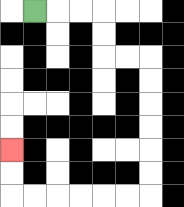{'start': '[1, 0]', 'end': '[0, 6]', 'path_directions': 'R,R,R,D,D,R,R,D,D,D,D,D,D,L,L,L,L,L,L,U,U', 'path_coordinates': '[[1, 0], [2, 0], [3, 0], [4, 0], [4, 1], [4, 2], [5, 2], [6, 2], [6, 3], [6, 4], [6, 5], [6, 6], [6, 7], [6, 8], [5, 8], [4, 8], [3, 8], [2, 8], [1, 8], [0, 8], [0, 7], [0, 6]]'}